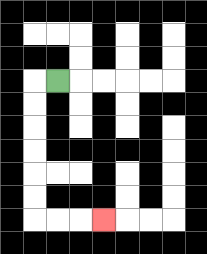{'start': '[2, 3]', 'end': '[4, 9]', 'path_directions': 'L,D,D,D,D,D,D,R,R,R', 'path_coordinates': '[[2, 3], [1, 3], [1, 4], [1, 5], [1, 6], [1, 7], [1, 8], [1, 9], [2, 9], [3, 9], [4, 9]]'}